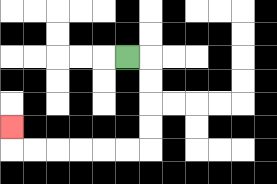{'start': '[5, 2]', 'end': '[0, 5]', 'path_directions': 'R,D,D,D,D,L,L,L,L,L,L,U', 'path_coordinates': '[[5, 2], [6, 2], [6, 3], [6, 4], [6, 5], [6, 6], [5, 6], [4, 6], [3, 6], [2, 6], [1, 6], [0, 6], [0, 5]]'}